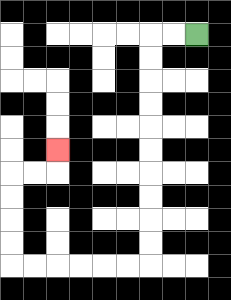{'start': '[8, 1]', 'end': '[2, 6]', 'path_directions': 'L,L,D,D,D,D,D,D,D,D,D,D,L,L,L,L,L,L,U,U,U,U,R,R,U', 'path_coordinates': '[[8, 1], [7, 1], [6, 1], [6, 2], [6, 3], [6, 4], [6, 5], [6, 6], [6, 7], [6, 8], [6, 9], [6, 10], [6, 11], [5, 11], [4, 11], [3, 11], [2, 11], [1, 11], [0, 11], [0, 10], [0, 9], [0, 8], [0, 7], [1, 7], [2, 7], [2, 6]]'}